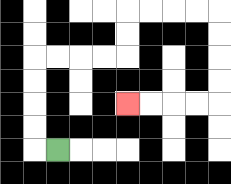{'start': '[2, 6]', 'end': '[5, 4]', 'path_directions': 'L,U,U,U,U,R,R,R,R,U,U,R,R,R,R,D,D,D,D,L,L,L,L', 'path_coordinates': '[[2, 6], [1, 6], [1, 5], [1, 4], [1, 3], [1, 2], [2, 2], [3, 2], [4, 2], [5, 2], [5, 1], [5, 0], [6, 0], [7, 0], [8, 0], [9, 0], [9, 1], [9, 2], [9, 3], [9, 4], [8, 4], [7, 4], [6, 4], [5, 4]]'}